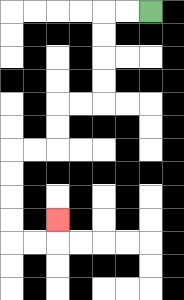{'start': '[6, 0]', 'end': '[2, 9]', 'path_directions': 'L,L,D,D,D,D,L,L,D,D,L,L,D,D,D,D,R,R,U', 'path_coordinates': '[[6, 0], [5, 0], [4, 0], [4, 1], [4, 2], [4, 3], [4, 4], [3, 4], [2, 4], [2, 5], [2, 6], [1, 6], [0, 6], [0, 7], [0, 8], [0, 9], [0, 10], [1, 10], [2, 10], [2, 9]]'}